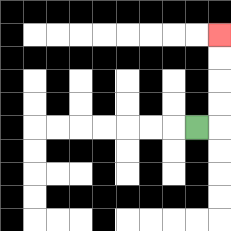{'start': '[8, 5]', 'end': '[9, 1]', 'path_directions': 'R,U,U,U,U', 'path_coordinates': '[[8, 5], [9, 5], [9, 4], [9, 3], [9, 2], [9, 1]]'}